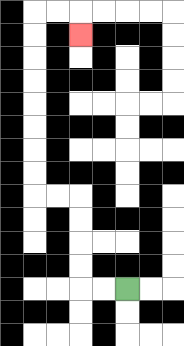{'start': '[5, 12]', 'end': '[3, 1]', 'path_directions': 'L,L,U,U,U,U,L,L,U,U,U,U,U,U,U,U,R,R,D', 'path_coordinates': '[[5, 12], [4, 12], [3, 12], [3, 11], [3, 10], [3, 9], [3, 8], [2, 8], [1, 8], [1, 7], [1, 6], [1, 5], [1, 4], [1, 3], [1, 2], [1, 1], [1, 0], [2, 0], [3, 0], [3, 1]]'}